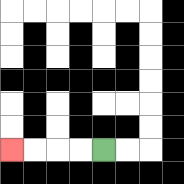{'start': '[4, 6]', 'end': '[0, 6]', 'path_directions': 'L,L,L,L', 'path_coordinates': '[[4, 6], [3, 6], [2, 6], [1, 6], [0, 6]]'}